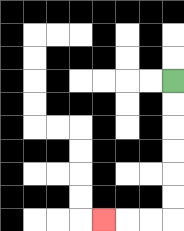{'start': '[7, 3]', 'end': '[4, 9]', 'path_directions': 'D,D,D,D,D,D,L,L,L', 'path_coordinates': '[[7, 3], [7, 4], [7, 5], [7, 6], [7, 7], [7, 8], [7, 9], [6, 9], [5, 9], [4, 9]]'}